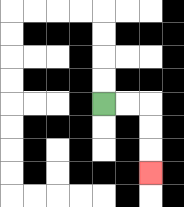{'start': '[4, 4]', 'end': '[6, 7]', 'path_directions': 'R,R,D,D,D', 'path_coordinates': '[[4, 4], [5, 4], [6, 4], [6, 5], [6, 6], [6, 7]]'}